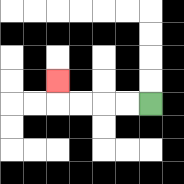{'start': '[6, 4]', 'end': '[2, 3]', 'path_directions': 'L,L,L,L,U', 'path_coordinates': '[[6, 4], [5, 4], [4, 4], [3, 4], [2, 4], [2, 3]]'}